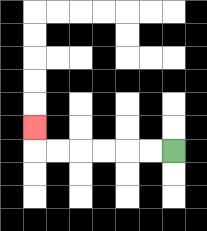{'start': '[7, 6]', 'end': '[1, 5]', 'path_directions': 'L,L,L,L,L,L,U', 'path_coordinates': '[[7, 6], [6, 6], [5, 6], [4, 6], [3, 6], [2, 6], [1, 6], [1, 5]]'}